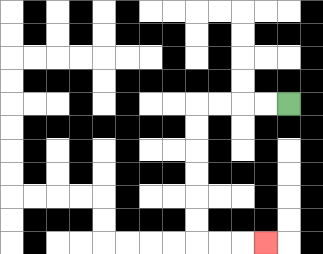{'start': '[12, 4]', 'end': '[11, 10]', 'path_directions': 'L,L,L,L,D,D,D,D,D,D,R,R,R', 'path_coordinates': '[[12, 4], [11, 4], [10, 4], [9, 4], [8, 4], [8, 5], [8, 6], [8, 7], [8, 8], [8, 9], [8, 10], [9, 10], [10, 10], [11, 10]]'}